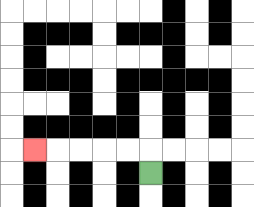{'start': '[6, 7]', 'end': '[1, 6]', 'path_directions': 'U,L,L,L,L,L', 'path_coordinates': '[[6, 7], [6, 6], [5, 6], [4, 6], [3, 6], [2, 6], [1, 6]]'}